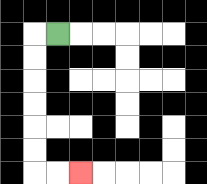{'start': '[2, 1]', 'end': '[3, 7]', 'path_directions': 'L,D,D,D,D,D,D,R,R', 'path_coordinates': '[[2, 1], [1, 1], [1, 2], [1, 3], [1, 4], [1, 5], [1, 6], [1, 7], [2, 7], [3, 7]]'}